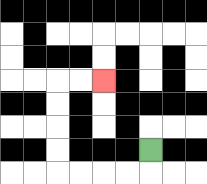{'start': '[6, 6]', 'end': '[4, 3]', 'path_directions': 'D,L,L,L,L,U,U,U,U,R,R', 'path_coordinates': '[[6, 6], [6, 7], [5, 7], [4, 7], [3, 7], [2, 7], [2, 6], [2, 5], [2, 4], [2, 3], [3, 3], [4, 3]]'}